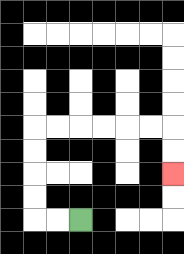{'start': '[3, 9]', 'end': '[7, 7]', 'path_directions': 'L,L,U,U,U,U,R,R,R,R,R,R,D,D', 'path_coordinates': '[[3, 9], [2, 9], [1, 9], [1, 8], [1, 7], [1, 6], [1, 5], [2, 5], [3, 5], [4, 5], [5, 5], [6, 5], [7, 5], [7, 6], [7, 7]]'}